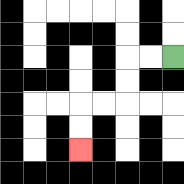{'start': '[7, 2]', 'end': '[3, 6]', 'path_directions': 'L,L,D,D,L,L,D,D', 'path_coordinates': '[[7, 2], [6, 2], [5, 2], [5, 3], [5, 4], [4, 4], [3, 4], [3, 5], [3, 6]]'}